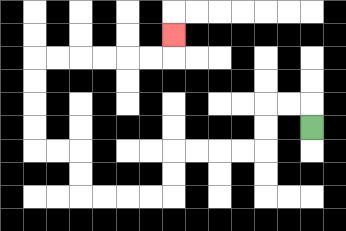{'start': '[13, 5]', 'end': '[7, 1]', 'path_directions': 'U,L,L,D,D,L,L,L,L,D,D,L,L,L,L,U,U,L,L,U,U,U,U,R,R,R,R,R,R,U', 'path_coordinates': '[[13, 5], [13, 4], [12, 4], [11, 4], [11, 5], [11, 6], [10, 6], [9, 6], [8, 6], [7, 6], [7, 7], [7, 8], [6, 8], [5, 8], [4, 8], [3, 8], [3, 7], [3, 6], [2, 6], [1, 6], [1, 5], [1, 4], [1, 3], [1, 2], [2, 2], [3, 2], [4, 2], [5, 2], [6, 2], [7, 2], [7, 1]]'}